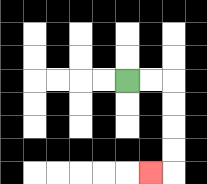{'start': '[5, 3]', 'end': '[6, 7]', 'path_directions': 'R,R,D,D,D,D,L', 'path_coordinates': '[[5, 3], [6, 3], [7, 3], [7, 4], [7, 5], [7, 6], [7, 7], [6, 7]]'}